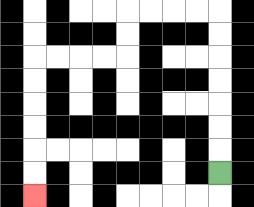{'start': '[9, 7]', 'end': '[1, 8]', 'path_directions': 'U,U,U,U,U,U,U,L,L,L,L,D,D,L,L,L,L,D,D,D,D,D,D', 'path_coordinates': '[[9, 7], [9, 6], [9, 5], [9, 4], [9, 3], [9, 2], [9, 1], [9, 0], [8, 0], [7, 0], [6, 0], [5, 0], [5, 1], [5, 2], [4, 2], [3, 2], [2, 2], [1, 2], [1, 3], [1, 4], [1, 5], [1, 6], [1, 7], [1, 8]]'}